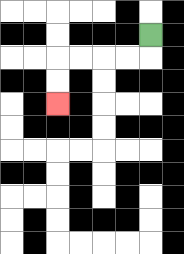{'start': '[6, 1]', 'end': '[2, 4]', 'path_directions': 'D,L,L,L,L,D,D', 'path_coordinates': '[[6, 1], [6, 2], [5, 2], [4, 2], [3, 2], [2, 2], [2, 3], [2, 4]]'}